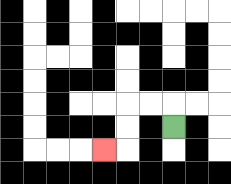{'start': '[7, 5]', 'end': '[4, 6]', 'path_directions': 'U,L,L,D,D,L', 'path_coordinates': '[[7, 5], [7, 4], [6, 4], [5, 4], [5, 5], [5, 6], [4, 6]]'}